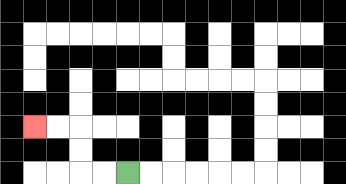{'start': '[5, 7]', 'end': '[1, 5]', 'path_directions': 'L,L,U,U,L,L', 'path_coordinates': '[[5, 7], [4, 7], [3, 7], [3, 6], [3, 5], [2, 5], [1, 5]]'}